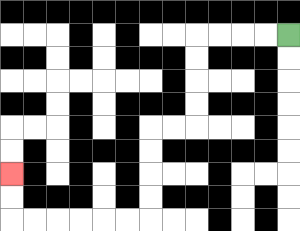{'start': '[12, 1]', 'end': '[0, 7]', 'path_directions': 'L,L,L,L,D,D,D,D,L,L,D,D,D,D,L,L,L,L,L,L,U,U', 'path_coordinates': '[[12, 1], [11, 1], [10, 1], [9, 1], [8, 1], [8, 2], [8, 3], [8, 4], [8, 5], [7, 5], [6, 5], [6, 6], [6, 7], [6, 8], [6, 9], [5, 9], [4, 9], [3, 9], [2, 9], [1, 9], [0, 9], [0, 8], [0, 7]]'}